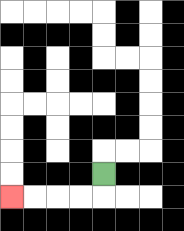{'start': '[4, 7]', 'end': '[0, 8]', 'path_directions': 'D,L,L,L,L', 'path_coordinates': '[[4, 7], [4, 8], [3, 8], [2, 8], [1, 8], [0, 8]]'}